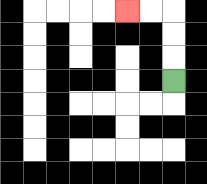{'start': '[7, 3]', 'end': '[5, 0]', 'path_directions': 'U,U,U,L,L', 'path_coordinates': '[[7, 3], [7, 2], [7, 1], [7, 0], [6, 0], [5, 0]]'}